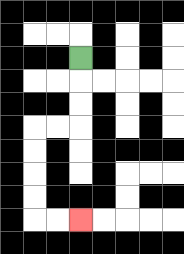{'start': '[3, 2]', 'end': '[3, 9]', 'path_directions': 'D,D,D,L,L,D,D,D,D,R,R', 'path_coordinates': '[[3, 2], [3, 3], [3, 4], [3, 5], [2, 5], [1, 5], [1, 6], [1, 7], [1, 8], [1, 9], [2, 9], [3, 9]]'}